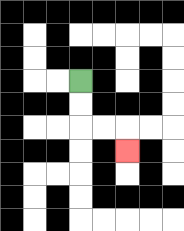{'start': '[3, 3]', 'end': '[5, 6]', 'path_directions': 'D,D,R,R,D', 'path_coordinates': '[[3, 3], [3, 4], [3, 5], [4, 5], [5, 5], [5, 6]]'}